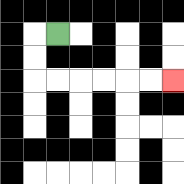{'start': '[2, 1]', 'end': '[7, 3]', 'path_directions': 'L,D,D,R,R,R,R,R,R', 'path_coordinates': '[[2, 1], [1, 1], [1, 2], [1, 3], [2, 3], [3, 3], [4, 3], [5, 3], [6, 3], [7, 3]]'}